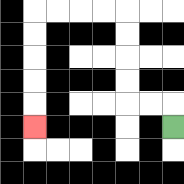{'start': '[7, 5]', 'end': '[1, 5]', 'path_directions': 'U,L,L,U,U,U,U,L,L,L,L,D,D,D,D,D', 'path_coordinates': '[[7, 5], [7, 4], [6, 4], [5, 4], [5, 3], [5, 2], [5, 1], [5, 0], [4, 0], [3, 0], [2, 0], [1, 0], [1, 1], [1, 2], [1, 3], [1, 4], [1, 5]]'}